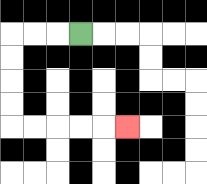{'start': '[3, 1]', 'end': '[5, 5]', 'path_directions': 'L,L,L,D,D,D,D,R,R,R,R,R', 'path_coordinates': '[[3, 1], [2, 1], [1, 1], [0, 1], [0, 2], [0, 3], [0, 4], [0, 5], [1, 5], [2, 5], [3, 5], [4, 5], [5, 5]]'}